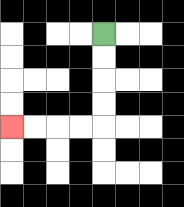{'start': '[4, 1]', 'end': '[0, 5]', 'path_directions': 'D,D,D,D,L,L,L,L', 'path_coordinates': '[[4, 1], [4, 2], [4, 3], [4, 4], [4, 5], [3, 5], [2, 5], [1, 5], [0, 5]]'}